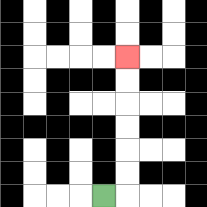{'start': '[4, 8]', 'end': '[5, 2]', 'path_directions': 'R,U,U,U,U,U,U', 'path_coordinates': '[[4, 8], [5, 8], [5, 7], [5, 6], [5, 5], [5, 4], [5, 3], [5, 2]]'}